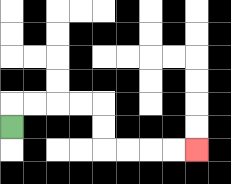{'start': '[0, 5]', 'end': '[8, 6]', 'path_directions': 'U,R,R,R,R,D,D,R,R,R,R', 'path_coordinates': '[[0, 5], [0, 4], [1, 4], [2, 4], [3, 4], [4, 4], [4, 5], [4, 6], [5, 6], [6, 6], [7, 6], [8, 6]]'}